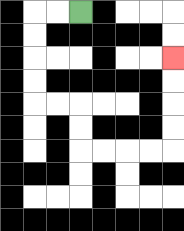{'start': '[3, 0]', 'end': '[7, 2]', 'path_directions': 'L,L,D,D,D,D,R,R,D,D,R,R,R,R,U,U,U,U', 'path_coordinates': '[[3, 0], [2, 0], [1, 0], [1, 1], [1, 2], [1, 3], [1, 4], [2, 4], [3, 4], [3, 5], [3, 6], [4, 6], [5, 6], [6, 6], [7, 6], [7, 5], [7, 4], [7, 3], [7, 2]]'}